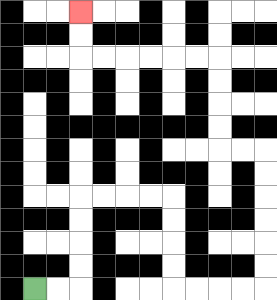{'start': '[1, 12]', 'end': '[3, 0]', 'path_directions': 'R,R,U,U,U,U,R,R,R,R,D,D,D,D,R,R,R,R,U,U,U,U,U,U,L,L,U,U,U,U,L,L,L,L,L,L,U,U', 'path_coordinates': '[[1, 12], [2, 12], [3, 12], [3, 11], [3, 10], [3, 9], [3, 8], [4, 8], [5, 8], [6, 8], [7, 8], [7, 9], [7, 10], [7, 11], [7, 12], [8, 12], [9, 12], [10, 12], [11, 12], [11, 11], [11, 10], [11, 9], [11, 8], [11, 7], [11, 6], [10, 6], [9, 6], [9, 5], [9, 4], [9, 3], [9, 2], [8, 2], [7, 2], [6, 2], [5, 2], [4, 2], [3, 2], [3, 1], [3, 0]]'}